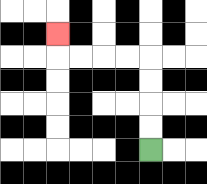{'start': '[6, 6]', 'end': '[2, 1]', 'path_directions': 'U,U,U,U,L,L,L,L,U', 'path_coordinates': '[[6, 6], [6, 5], [6, 4], [6, 3], [6, 2], [5, 2], [4, 2], [3, 2], [2, 2], [2, 1]]'}